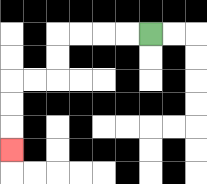{'start': '[6, 1]', 'end': '[0, 6]', 'path_directions': 'L,L,L,L,D,D,L,L,D,D,D', 'path_coordinates': '[[6, 1], [5, 1], [4, 1], [3, 1], [2, 1], [2, 2], [2, 3], [1, 3], [0, 3], [0, 4], [0, 5], [0, 6]]'}